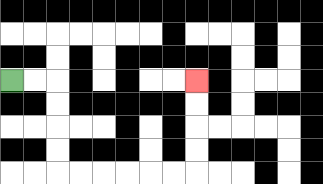{'start': '[0, 3]', 'end': '[8, 3]', 'path_directions': 'R,R,D,D,D,D,R,R,R,R,R,R,U,U,U,U', 'path_coordinates': '[[0, 3], [1, 3], [2, 3], [2, 4], [2, 5], [2, 6], [2, 7], [3, 7], [4, 7], [5, 7], [6, 7], [7, 7], [8, 7], [8, 6], [8, 5], [8, 4], [8, 3]]'}